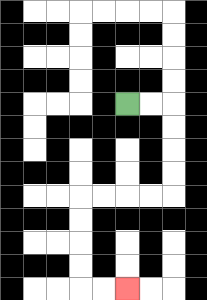{'start': '[5, 4]', 'end': '[5, 12]', 'path_directions': 'R,R,D,D,D,D,L,L,L,L,D,D,D,D,R,R', 'path_coordinates': '[[5, 4], [6, 4], [7, 4], [7, 5], [7, 6], [7, 7], [7, 8], [6, 8], [5, 8], [4, 8], [3, 8], [3, 9], [3, 10], [3, 11], [3, 12], [4, 12], [5, 12]]'}